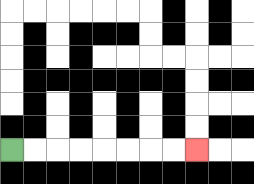{'start': '[0, 6]', 'end': '[8, 6]', 'path_directions': 'R,R,R,R,R,R,R,R', 'path_coordinates': '[[0, 6], [1, 6], [2, 6], [3, 6], [4, 6], [5, 6], [6, 6], [7, 6], [8, 6]]'}